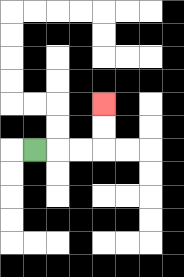{'start': '[1, 6]', 'end': '[4, 4]', 'path_directions': 'R,R,R,U,U', 'path_coordinates': '[[1, 6], [2, 6], [3, 6], [4, 6], [4, 5], [4, 4]]'}